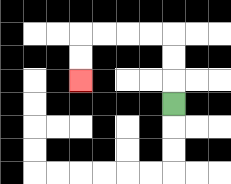{'start': '[7, 4]', 'end': '[3, 3]', 'path_directions': 'U,U,U,L,L,L,L,D,D', 'path_coordinates': '[[7, 4], [7, 3], [7, 2], [7, 1], [6, 1], [5, 1], [4, 1], [3, 1], [3, 2], [3, 3]]'}